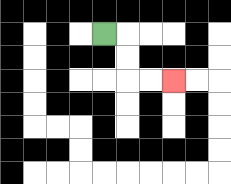{'start': '[4, 1]', 'end': '[7, 3]', 'path_directions': 'R,D,D,R,R', 'path_coordinates': '[[4, 1], [5, 1], [5, 2], [5, 3], [6, 3], [7, 3]]'}